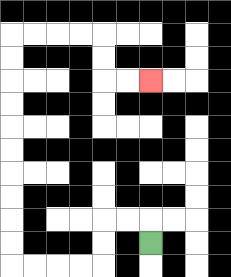{'start': '[6, 10]', 'end': '[6, 3]', 'path_directions': 'U,L,L,D,D,L,L,L,L,U,U,U,U,U,U,U,U,U,U,R,R,R,R,D,D,R,R', 'path_coordinates': '[[6, 10], [6, 9], [5, 9], [4, 9], [4, 10], [4, 11], [3, 11], [2, 11], [1, 11], [0, 11], [0, 10], [0, 9], [0, 8], [0, 7], [0, 6], [0, 5], [0, 4], [0, 3], [0, 2], [0, 1], [1, 1], [2, 1], [3, 1], [4, 1], [4, 2], [4, 3], [5, 3], [6, 3]]'}